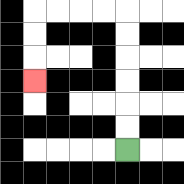{'start': '[5, 6]', 'end': '[1, 3]', 'path_directions': 'U,U,U,U,U,U,L,L,L,L,D,D,D', 'path_coordinates': '[[5, 6], [5, 5], [5, 4], [5, 3], [5, 2], [5, 1], [5, 0], [4, 0], [3, 0], [2, 0], [1, 0], [1, 1], [1, 2], [1, 3]]'}